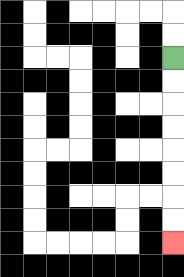{'start': '[7, 2]', 'end': '[7, 10]', 'path_directions': 'D,D,D,D,D,D,D,D', 'path_coordinates': '[[7, 2], [7, 3], [7, 4], [7, 5], [7, 6], [7, 7], [7, 8], [7, 9], [7, 10]]'}